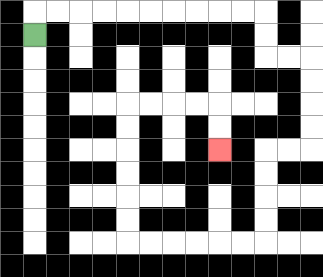{'start': '[1, 1]', 'end': '[9, 6]', 'path_directions': 'U,R,R,R,R,R,R,R,R,R,R,D,D,R,R,D,D,D,D,L,L,D,D,D,D,L,L,L,L,L,L,U,U,U,U,U,U,R,R,R,R,D,D', 'path_coordinates': '[[1, 1], [1, 0], [2, 0], [3, 0], [4, 0], [5, 0], [6, 0], [7, 0], [8, 0], [9, 0], [10, 0], [11, 0], [11, 1], [11, 2], [12, 2], [13, 2], [13, 3], [13, 4], [13, 5], [13, 6], [12, 6], [11, 6], [11, 7], [11, 8], [11, 9], [11, 10], [10, 10], [9, 10], [8, 10], [7, 10], [6, 10], [5, 10], [5, 9], [5, 8], [5, 7], [5, 6], [5, 5], [5, 4], [6, 4], [7, 4], [8, 4], [9, 4], [9, 5], [9, 6]]'}